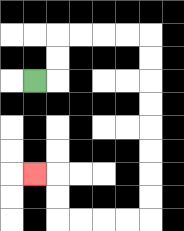{'start': '[1, 3]', 'end': '[1, 7]', 'path_directions': 'R,U,U,R,R,R,R,D,D,D,D,D,D,D,D,L,L,L,L,U,U,L', 'path_coordinates': '[[1, 3], [2, 3], [2, 2], [2, 1], [3, 1], [4, 1], [5, 1], [6, 1], [6, 2], [6, 3], [6, 4], [6, 5], [6, 6], [6, 7], [6, 8], [6, 9], [5, 9], [4, 9], [3, 9], [2, 9], [2, 8], [2, 7], [1, 7]]'}